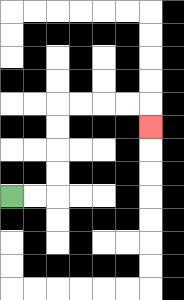{'start': '[0, 8]', 'end': '[6, 5]', 'path_directions': 'R,R,U,U,U,U,R,R,R,R,D', 'path_coordinates': '[[0, 8], [1, 8], [2, 8], [2, 7], [2, 6], [2, 5], [2, 4], [3, 4], [4, 4], [5, 4], [6, 4], [6, 5]]'}